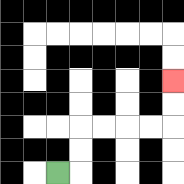{'start': '[2, 7]', 'end': '[7, 3]', 'path_directions': 'R,U,U,R,R,R,R,U,U', 'path_coordinates': '[[2, 7], [3, 7], [3, 6], [3, 5], [4, 5], [5, 5], [6, 5], [7, 5], [7, 4], [7, 3]]'}